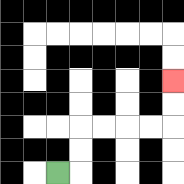{'start': '[2, 7]', 'end': '[7, 3]', 'path_directions': 'R,U,U,R,R,R,R,U,U', 'path_coordinates': '[[2, 7], [3, 7], [3, 6], [3, 5], [4, 5], [5, 5], [6, 5], [7, 5], [7, 4], [7, 3]]'}